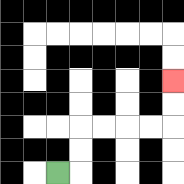{'start': '[2, 7]', 'end': '[7, 3]', 'path_directions': 'R,U,U,R,R,R,R,U,U', 'path_coordinates': '[[2, 7], [3, 7], [3, 6], [3, 5], [4, 5], [5, 5], [6, 5], [7, 5], [7, 4], [7, 3]]'}